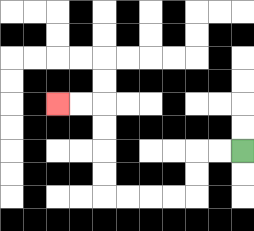{'start': '[10, 6]', 'end': '[2, 4]', 'path_directions': 'L,L,D,D,L,L,L,L,U,U,U,U,L,L', 'path_coordinates': '[[10, 6], [9, 6], [8, 6], [8, 7], [8, 8], [7, 8], [6, 8], [5, 8], [4, 8], [4, 7], [4, 6], [4, 5], [4, 4], [3, 4], [2, 4]]'}